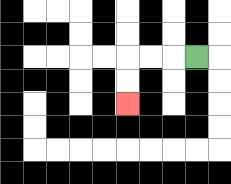{'start': '[8, 2]', 'end': '[5, 4]', 'path_directions': 'L,L,L,D,D', 'path_coordinates': '[[8, 2], [7, 2], [6, 2], [5, 2], [5, 3], [5, 4]]'}